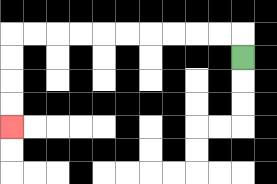{'start': '[10, 2]', 'end': '[0, 5]', 'path_directions': 'U,L,L,L,L,L,L,L,L,L,L,D,D,D,D', 'path_coordinates': '[[10, 2], [10, 1], [9, 1], [8, 1], [7, 1], [6, 1], [5, 1], [4, 1], [3, 1], [2, 1], [1, 1], [0, 1], [0, 2], [0, 3], [0, 4], [0, 5]]'}